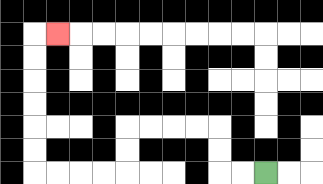{'start': '[11, 7]', 'end': '[2, 1]', 'path_directions': 'L,L,U,U,L,L,L,L,D,D,L,L,L,L,U,U,U,U,U,U,R', 'path_coordinates': '[[11, 7], [10, 7], [9, 7], [9, 6], [9, 5], [8, 5], [7, 5], [6, 5], [5, 5], [5, 6], [5, 7], [4, 7], [3, 7], [2, 7], [1, 7], [1, 6], [1, 5], [1, 4], [1, 3], [1, 2], [1, 1], [2, 1]]'}